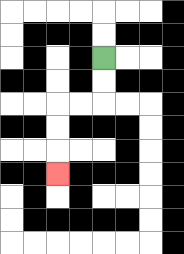{'start': '[4, 2]', 'end': '[2, 7]', 'path_directions': 'D,D,L,L,D,D,D', 'path_coordinates': '[[4, 2], [4, 3], [4, 4], [3, 4], [2, 4], [2, 5], [2, 6], [2, 7]]'}